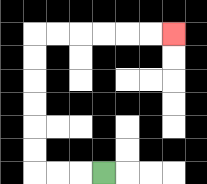{'start': '[4, 7]', 'end': '[7, 1]', 'path_directions': 'L,L,L,U,U,U,U,U,U,R,R,R,R,R,R', 'path_coordinates': '[[4, 7], [3, 7], [2, 7], [1, 7], [1, 6], [1, 5], [1, 4], [1, 3], [1, 2], [1, 1], [2, 1], [3, 1], [4, 1], [5, 1], [6, 1], [7, 1]]'}